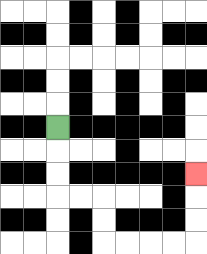{'start': '[2, 5]', 'end': '[8, 7]', 'path_directions': 'D,D,D,R,R,D,D,R,R,R,R,U,U,U', 'path_coordinates': '[[2, 5], [2, 6], [2, 7], [2, 8], [3, 8], [4, 8], [4, 9], [4, 10], [5, 10], [6, 10], [7, 10], [8, 10], [8, 9], [8, 8], [8, 7]]'}